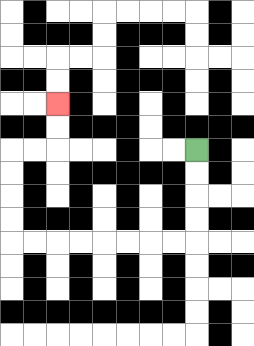{'start': '[8, 6]', 'end': '[2, 4]', 'path_directions': 'D,D,D,D,L,L,L,L,L,L,L,L,U,U,U,U,R,R,U,U', 'path_coordinates': '[[8, 6], [8, 7], [8, 8], [8, 9], [8, 10], [7, 10], [6, 10], [5, 10], [4, 10], [3, 10], [2, 10], [1, 10], [0, 10], [0, 9], [0, 8], [0, 7], [0, 6], [1, 6], [2, 6], [2, 5], [2, 4]]'}